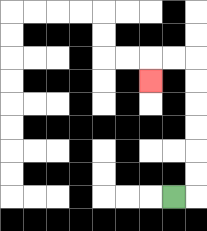{'start': '[7, 8]', 'end': '[6, 3]', 'path_directions': 'R,U,U,U,U,U,U,L,L,D', 'path_coordinates': '[[7, 8], [8, 8], [8, 7], [8, 6], [8, 5], [8, 4], [8, 3], [8, 2], [7, 2], [6, 2], [6, 3]]'}